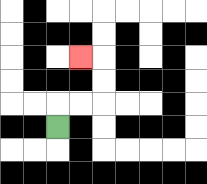{'start': '[2, 5]', 'end': '[3, 2]', 'path_directions': 'U,R,R,U,U,L', 'path_coordinates': '[[2, 5], [2, 4], [3, 4], [4, 4], [4, 3], [4, 2], [3, 2]]'}